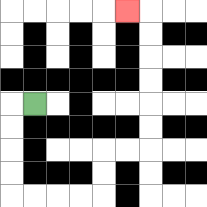{'start': '[1, 4]', 'end': '[5, 0]', 'path_directions': 'L,D,D,D,D,R,R,R,R,U,U,R,R,U,U,U,U,U,U,L', 'path_coordinates': '[[1, 4], [0, 4], [0, 5], [0, 6], [0, 7], [0, 8], [1, 8], [2, 8], [3, 8], [4, 8], [4, 7], [4, 6], [5, 6], [6, 6], [6, 5], [6, 4], [6, 3], [6, 2], [6, 1], [6, 0], [5, 0]]'}